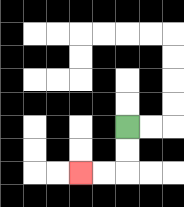{'start': '[5, 5]', 'end': '[3, 7]', 'path_directions': 'D,D,L,L', 'path_coordinates': '[[5, 5], [5, 6], [5, 7], [4, 7], [3, 7]]'}